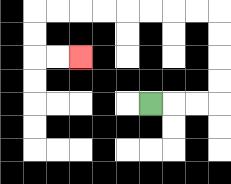{'start': '[6, 4]', 'end': '[3, 2]', 'path_directions': 'R,R,R,U,U,U,U,L,L,L,L,L,L,L,L,D,D,R,R', 'path_coordinates': '[[6, 4], [7, 4], [8, 4], [9, 4], [9, 3], [9, 2], [9, 1], [9, 0], [8, 0], [7, 0], [6, 0], [5, 0], [4, 0], [3, 0], [2, 0], [1, 0], [1, 1], [1, 2], [2, 2], [3, 2]]'}